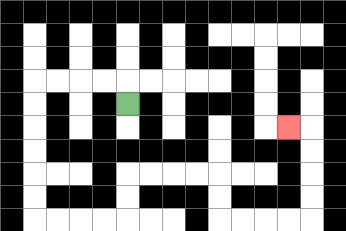{'start': '[5, 4]', 'end': '[12, 5]', 'path_directions': 'U,L,L,L,L,D,D,D,D,D,D,R,R,R,R,U,U,R,R,R,R,D,D,R,R,R,R,U,U,U,U,L', 'path_coordinates': '[[5, 4], [5, 3], [4, 3], [3, 3], [2, 3], [1, 3], [1, 4], [1, 5], [1, 6], [1, 7], [1, 8], [1, 9], [2, 9], [3, 9], [4, 9], [5, 9], [5, 8], [5, 7], [6, 7], [7, 7], [8, 7], [9, 7], [9, 8], [9, 9], [10, 9], [11, 9], [12, 9], [13, 9], [13, 8], [13, 7], [13, 6], [13, 5], [12, 5]]'}